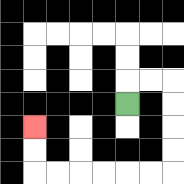{'start': '[5, 4]', 'end': '[1, 5]', 'path_directions': 'U,R,R,D,D,D,D,L,L,L,L,L,L,U,U', 'path_coordinates': '[[5, 4], [5, 3], [6, 3], [7, 3], [7, 4], [7, 5], [7, 6], [7, 7], [6, 7], [5, 7], [4, 7], [3, 7], [2, 7], [1, 7], [1, 6], [1, 5]]'}